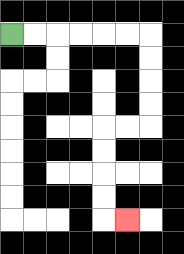{'start': '[0, 1]', 'end': '[5, 9]', 'path_directions': 'R,R,R,R,R,R,D,D,D,D,L,L,D,D,D,D,R', 'path_coordinates': '[[0, 1], [1, 1], [2, 1], [3, 1], [4, 1], [5, 1], [6, 1], [6, 2], [6, 3], [6, 4], [6, 5], [5, 5], [4, 5], [4, 6], [4, 7], [4, 8], [4, 9], [5, 9]]'}